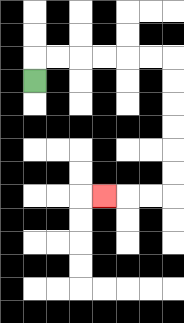{'start': '[1, 3]', 'end': '[4, 8]', 'path_directions': 'U,R,R,R,R,R,R,D,D,D,D,D,D,L,L,L', 'path_coordinates': '[[1, 3], [1, 2], [2, 2], [3, 2], [4, 2], [5, 2], [6, 2], [7, 2], [7, 3], [7, 4], [7, 5], [7, 6], [7, 7], [7, 8], [6, 8], [5, 8], [4, 8]]'}